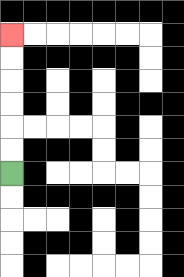{'start': '[0, 7]', 'end': '[0, 1]', 'path_directions': 'U,U,U,U,U,U', 'path_coordinates': '[[0, 7], [0, 6], [0, 5], [0, 4], [0, 3], [0, 2], [0, 1]]'}